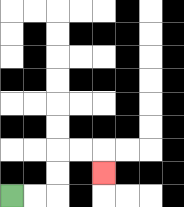{'start': '[0, 8]', 'end': '[4, 7]', 'path_directions': 'R,R,U,U,R,R,D', 'path_coordinates': '[[0, 8], [1, 8], [2, 8], [2, 7], [2, 6], [3, 6], [4, 6], [4, 7]]'}